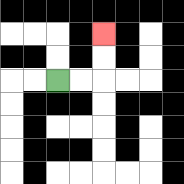{'start': '[2, 3]', 'end': '[4, 1]', 'path_directions': 'R,R,U,U', 'path_coordinates': '[[2, 3], [3, 3], [4, 3], [4, 2], [4, 1]]'}